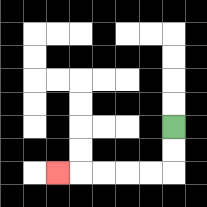{'start': '[7, 5]', 'end': '[2, 7]', 'path_directions': 'D,D,L,L,L,L,L', 'path_coordinates': '[[7, 5], [7, 6], [7, 7], [6, 7], [5, 7], [4, 7], [3, 7], [2, 7]]'}